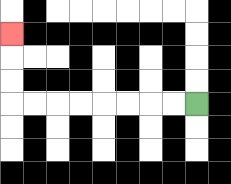{'start': '[8, 4]', 'end': '[0, 1]', 'path_directions': 'L,L,L,L,L,L,L,L,U,U,U', 'path_coordinates': '[[8, 4], [7, 4], [6, 4], [5, 4], [4, 4], [3, 4], [2, 4], [1, 4], [0, 4], [0, 3], [0, 2], [0, 1]]'}